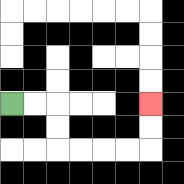{'start': '[0, 4]', 'end': '[6, 4]', 'path_directions': 'R,R,D,D,R,R,R,R,U,U', 'path_coordinates': '[[0, 4], [1, 4], [2, 4], [2, 5], [2, 6], [3, 6], [4, 6], [5, 6], [6, 6], [6, 5], [6, 4]]'}